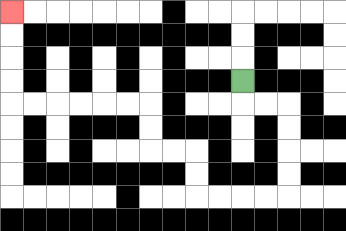{'start': '[10, 3]', 'end': '[0, 0]', 'path_directions': 'D,R,R,D,D,D,D,L,L,L,L,U,U,L,L,U,U,L,L,L,L,L,L,U,U,U,U', 'path_coordinates': '[[10, 3], [10, 4], [11, 4], [12, 4], [12, 5], [12, 6], [12, 7], [12, 8], [11, 8], [10, 8], [9, 8], [8, 8], [8, 7], [8, 6], [7, 6], [6, 6], [6, 5], [6, 4], [5, 4], [4, 4], [3, 4], [2, 4], [1, 4], [0, 4], [0, 3], [0, 2], [0, 1], [0, 0]]'}